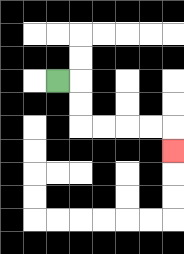{'start': '[2, 3]', 'end': '[7, 6]', 'path_directions': 'R,D,D,R,R,R,R,D', 'path_coordinates': '[[2, 3], [3, 3], [3, 4], [3, 5], [4, 5], [5, 5], [6, 5], [7, 5], [7, 6]]'}